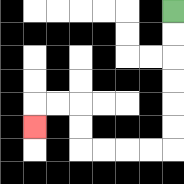{'start': '[7, 0]', 'end': '[1, 5]', 'path_directions': 'D,D,D,D,D,D,L,L,L,L,U,U,L,L,D', 'path_coordinates': '[[7, 0], [7, 1], [7, 2], [7, 3], [7, 4], [7, 5], [7, 6], [6, 6], [5, 6], [4, 6], [3, 6], [3, 5], [3, 4], [2, 4], [1, 4], [1, 5]]'}